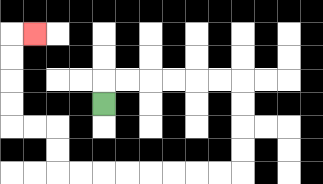{'start': '[4, 4]', 'end': '[1, 1]', 'path_directions': 'U,R,R,R,R,R,R,D,D,D,D,L,L,L,L,L,L,L,L,U,U,L,L,U,U,U,U,R', 'path_coordinates': '[[4, 4], [4, 3], [5, 3], [6, 3], [7, 3], [8, 3], [9, 3], [10, 3], [10, 4], [10, 5], [10, 6], [10, 7], [9, 7], [8, 7], [7, 7], [6, 7], [5, 7], [4, 7], [3, 7], [2, 7], [2, 6], [2, 5], [1, 5], [0, 5], [0, 4], [0, 3], [0, 2], [0, 1], [1, 1]]'}